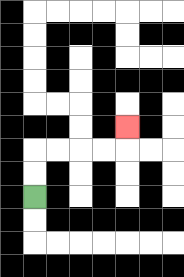{'start': '[1, 8]', 'end': '[5, 5]', 'path_directions': 'U,U,R,R,R,R,U', 'path_coordinates': '[[1, 8], [1, 7], [1, 6], [2, 6], [3, 6], [4, 6], [5, 6], [5, 5]]'}